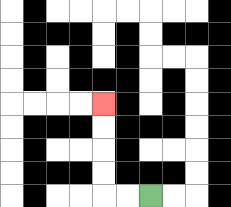{'start': '[6, 8]', 'end': '[4, 4]', 'path_directions': 'L,L,U,U,U,U', 'path_coordinates': '[[6, 8], [5, 8], [4, 8], [4, 7], [4, 6], [4, 5], [4, 4]]'}